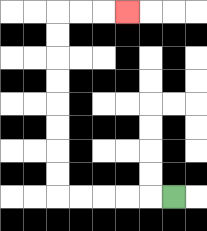{'start': '[7, 8]', 'end': '[5, 0]', 'path_directions': 'L,L,L,L,L,U,U,U,U,U,U,U,U,R,R,R', 'path_coordinates': '[[7, 8], [6, 8], [5, 8], [4, 8], [3, 8], [2, 8], [2, 7], [2, 6], [2, 5], [2, 4], [2, 3], [2, 2], [2, 1], [2, 0], [3, 0], [4, 0], [5, 0]]'}